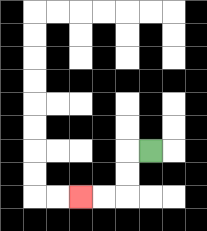{'start': '[6, 6]', 'end': '[3, 8]', 'path_directions': 'L,D,D,L,L', 'path_coordinates': '[[6, 6], [5, 6], [5, 7], [5, 8], [4, 8], [3, 8]]'}